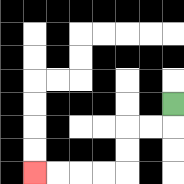{'start': '[7, 4]', 'end': '[1, 7]', 'path_directions': 'D,L,L,D,D,L,L,L,L', 'path_coordinates': '[[7, 4], [7, 5], [6, 5], [5, 5], [5, 6], [5, 7], [4, 7], [3, 7], [2, 7], [1, 7]]'}